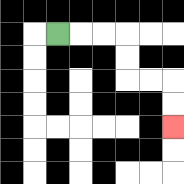{'start': '[2, 1]', 'end': '[7, 5]', 'path_directions': 'R,R,R,D,D,R,R,D,D', 'path_coordinates': '[[2, 1], [3, 1], [4, 1], [5, 1], [5, 2], [5, 3], [6, 3], [7, 3], [7, 4], [7, 5]]'}